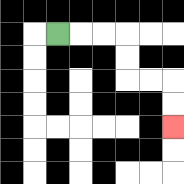{'start': '[2, 1]', 'end': '[7, 5]', 'path_directions': 'R,R,R,D,D,R,R,D,D', 'path_coordinates': '[[2, 1], [3, 1], [4, 1], [5, 1], [5, 2], [5, 3], [6, 3], [7, 3], [7, 4], [7, 5]]'}